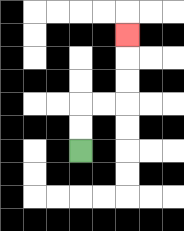{'start': '[3, 6]', 'end': '[5, 1]', 'path_directions': 'U,U,R,R,U,U,U', 'path_coordinates': '[[3, 6], [3, 5], [3, 4], [4, 4], [5, 4], [5, 3], [5, 2], [5, 1]]'}